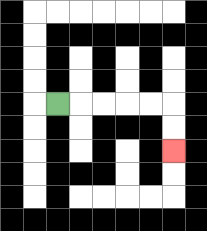{'start': '[2, 4]', 'end': '[7, 6]', 'path_directions': 'R,R,R,R,R,D,D', 'path_coordinates': '[[2, 4], [3, 4], [4, 4], [5, 4], [6, 4], [7, 4], [7, 5], [7, 6]]'}